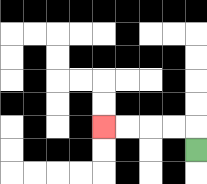{'start': '[8, 6]', 'end': '[4, 5]', 'path_directions': 'U,L,L,L,L', 'path_coordinates': '[[8, 6], [8, 5], [7, 5], [6, 5], [5, 5], [4, 5]]'}